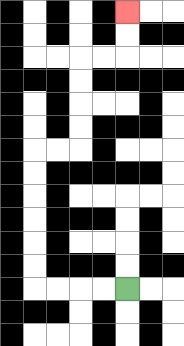{'start': '[5, 12]', 'end': '[5, 0]', 'path_directions': 'L,L,L,L,U,U,U,U,U,U,R,R,U,U,U,U,R,R,U,U', 'path_coordinates': '[[5, 12], [4, 12], [3, 12], [2, 12], [1, 12], [1, 11], [1, 10], [1, 9], [1, 8], [1, 7], [1, 6], [2, 6], [3, 6], [3, 5], [3, 4], [3, 3], [3, 2], [4, 2], [5, 2], [5, 1], [5, 0]]'}